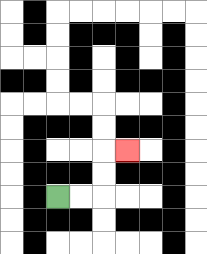{'start': '[2, 8]', 'end': '[5, 6]', 'path_directions': 'R,R,U,U,R', 'path_coordinates': '[[2, 8], [3, 8], [4, 8], [4, 7], [4, 6], [5, 6]]'}